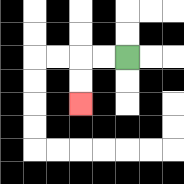{'start': '[5, 2]', 'end': '[3, 4]', 'path_directions': 'L,L,D,D', 'path_coordinates': '[[5, 2], [4, 2], [3, 2], [3, 3], [3, 4]]'}